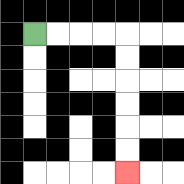{'start': '[1, 1]', 'end': '[5, 7]', 'path_directions': 'R,R,R,R,D,D,D,D,D,D', 'path_coordinates': '[[1, 1], [2, 1], [3, 1], [4, 1], [5, 1], [5, 2], [5, 3], [5, 4], [5, 5], [5, 6], [5, 7]]'}